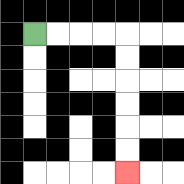{'start': '[1, 1]', 'end': '[5, 7]', 'path_directions': 'R,R,R,R,D,D,D,D,D,D', 'path_coordinates': '[[1, 1], [2, 1], [3, 1], [4, 1], [5, 1], [5, 2], [5, 3], [5, 4], [5, 5], [5, 6], [5, 7]]'}